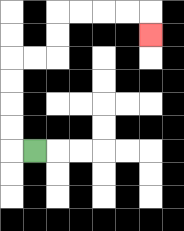{'start': '[1, 6]', 'end': '[6, 1]', 'path_directions': 'L,U,U,U,U,R,R,U,U,R,R,R,R,D', 'path_coordinates': '[[1, 6], [0, 6], [0, 5], [0, 4], [0, 3], [0, 2], [1, 2], [2, 2], [2, 1], [2, 0], [3, 0], [4, 0], [5, 0], [6, 0], [6, 1]]'}